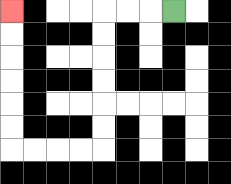{'start': '[7, 0]', 'end': '[0, 0]', 'path_directions': 'L,L,L,D,D,D,D,D,D,L,L,L,L,U,U,U,U,U,U', 'path_coordinates': '[[7, 0], [6, 0], [5, 0], [4, 0], [4, 1], [4, 2], [4, 3], [4, 4], [4, 5], [4, 6], [3, 6], [2, 6], [1, 6], [0, 6], [0, 5], [0, 4], [0, 3], [0, 2], [0, 1], [0, 0]]'}